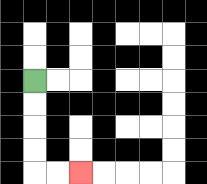{'start': '[1, 3]', 'end': '[3, 7]', 'path_directions': 'D,D,D,D,R,R', 'path_coordinates': '[[1, 3], [1, 4], [1, 5], [1, 6], [1, 7], [2, 7], [3, 7]]'}